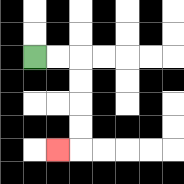{'start': '[1, 2]', 'end': '[2, 6]', 'path_directions': 'R,R,D,D,D,D,L', 'path_coordinates': '[[1, 2], [2, 2], [3, 2], [3, 3], [3, 4], [3, 5], [3, 6], [2, 6]]'}